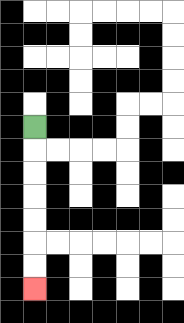{'start': '[1, 5]', 'end': '[1, 12]', 'path_directions': 'D,D,D,D,D,D,D', 'path_coordinates': '[[1, 5], [1, 6], [1, 7], [1, 8], [1, 9], [1, 10], [1, 11], [1, 12]]'}